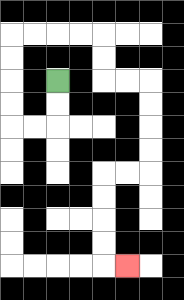{'start': '[2, 3]', 'end': '[5, 11]', 'path_directions': 'D,D,L,L,U,U,U,U,R,R,R,R,D,D,R,R,D,D,D,D,L,L,D,D,D,D,R', 'path_coordinates': '[[2, 3], [2, 4], [2, 5], [1, 5], [0, 5], [0, 4], [0, 3], [0, 2], [0, 1], [1, 1], [2, 1], [3, 1], [4, 1], [4, 2], [4, 3], [5, 3], [6, 3], [6, 4], [6, 5], [6, 6], [6, 7], [5, 7], [4, 7], [4, 8], [4, 9], [4, 10], [4, 11], [5, 11]]'}